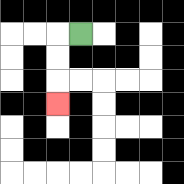{'start': '[3, 1]', 'end': '[2, 4]', 'path_directions': 'L,D,D,D', 'path_coordinates': '[[3, 1], [2, 1], [2, 2], [2, 3], [2, 4]]'}